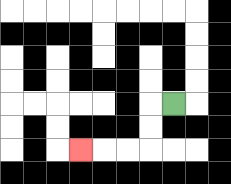{'start': '[7, 4]', 'end': '[3, 6]', 'path_directions': 'L,D,D,L,L,L', 'path_coordinates': '[[7, 4], [6, 4], [6, 5], [6, 6], [5, 6], [4, 6], [3, 6]]'}